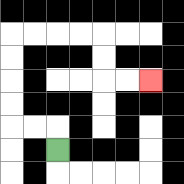{'start': '[2, 6]', 'end': '[6, 3]', 'path_directions': 'U,L,L,U,U,U,U,R,R,R,R,D,D,R,R', 'path_coordinates': '[[2, 6], [2, 5], [1, 5], [0, 5], [0, 4], [0, 3], [0, 2], [0, 1], [1, 1], [2, 1], [3, 1], [4, 1], [4, 2], [4, 3], [5, 3], [6, 3]]'}